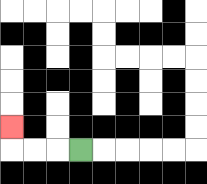{'start': '[3, 6]', 'end': '[0, 5]', 'path_directions': 'L,L,L,U', 'path_coordinates': '[[3, 6], [2, 6], [1, 6], [0, 6], [0, 5]]'}